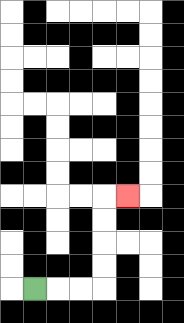{'start': '[1, 12]', 'end': '[5, 8]', 'path_directions': 'R,R,R,U,U,U,U,R', 'path_coordinates': '[[1, 12], [2, 12], [3, 12], [4, 12], [4, 11], [4, 10], [4, 9], [4, 8], [5, 8]]'}